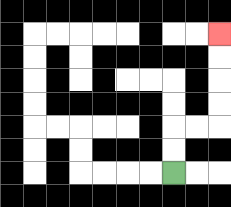{'start': '[7, 7]', 'end': '[9, 1]', 'path_directions': 'U,U,R,R,U,U,U,U', 'path_coordinates': '[[7, 7], [7, 6], [7, 5], [8, 5], [9, 5], [9, 4], [9, 3], [9, 2], [9, 1]]'}